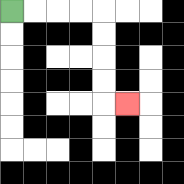{'start': '[0, 0]', 'end': '[5, 4]', 'path_directions': 'R,R,R,R,D,D,D,D,R', 'path_coordinates': '[[0, 0], [1, 0], [2, 0], [3, 0], [4, 0], [4, 1], [4, 2], [4, 3], [4, 4], [5, 4]]'}